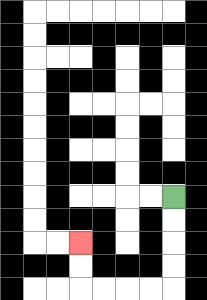{'start': '[7, 8]', 'end': '[3, 10]', 'path_directions': 'D,D,D,D,L,L,L,L,U,U', 'path_coordinates': '[[7, 8], [7, 9], [7, 10], [7, 11], [7, 12], [6, 12], [5, 12], [4, 12], [3, 12], [3, 11], [3, 10]]'}